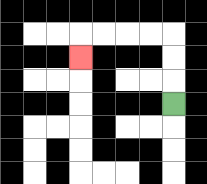{'start': '[7, 4]', 'end': '[3, 2]', 'path_directions': 'U,U,U,L,L,L,L,D', 'path_coordinates': '[[7, 4], [7, 3], [7, 2], [7, 1], [6, 1], [5, 1], [4, 1], [3, 1], [3, 2]]'}